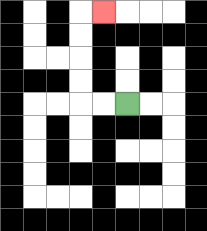{'start': '[5, 4]', 'end': '[4, 0]', 'path_directions': 'L,L,U,U,U,U,R', 'path_coordinates': '[[5, 4], [4, 4], [3, 4], [3, 3], [3, 2], [3, 1], [3, 0], [4, 0]]'}